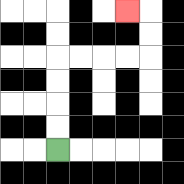{'start': '[2, 6]', 'end': '[5, 0]', 'path_directions': 'U,U,U,U,R,R,R,R,U,U,L', 'path_coordinates': '[[2, 6], [2, 5], [2, 4], [2, 3], [2, 2], [3, 2], [4, 2], [5, 2], [6, 2], [6, 1], [6, 0], [5, 0]]'}